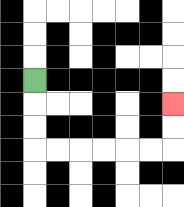{'start': '[1, 3]', 'end': '[7, 4]', 'path_directions': 'D,D,D,R,R,R,R,R,R,U,U', 'path_coordinates': '[[1, 3], [1, 4], [1, 5], [1, 6], [2, 6], [3, 6], [4, 6], [5, 6], [6, 6], [7, 6], [7, 5], [7, 4]]'}